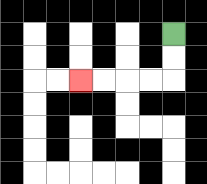{'start': '[7, 1]', 'end': '[3, 3]', 'path_directions': 'D,D,L,L,L,L', 'path_coordinates': '[[7, 1], [7, 2], [7, 3], [6, 3], [5, 3], [4, 3], [3, 3]]'}